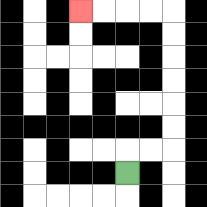{'start': '[5, 7]', 'end': '[3, 0]', 'path_directions': 'U,R,R,U,U,U,U,U,U,L,L,L,L', 'path_coordinates': '[[5, 7], [5, 6], [6, 6], [7, 6], [7, 5], [7, 4], [7, 3], [7, 2], [7, 1], [7, 0], [6, 0], [5, 0], [4, 0], [3, 0]]'}